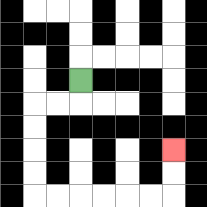{'start': '[3, 3]', 'end': '[7, 6]', 'path_directions': 'D,L,L,D,D,D,D,R,R,R,R,R,R,U,U', 'path_coordinates': '[[3, 3], [3, 4], [2, 4], [1, 4], [1, 5], [1, 6], [1, 7], [1, 8], [2, 8], [3, 8], [4, 8], [5, 8], [6, 8], [7, 8], [7, 7], [7, 6]]'}